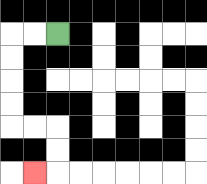{'start': '[2, 1]', 'end': '[1, 7]', 'path_directions': 'L,L,D,D,D,D,R,R,D,D,L', 'path_coordinates': '[[2, 1], [1, 1], [0, 1], [0, 2], [0, 3], [0, 4], [0, 5], [1, 5], [2, 5], [2, 6], [2, 7], [1, 7]]'}